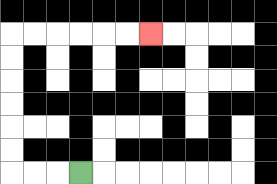{'start': '[3, 7]', 'end': '[6, 1]', 'path_directions': 'L,L,L,U,U,U,U,U,U,R,R,R,R,R,R', 'path_coordinates': '[[3, 7], [2, 7], [1, 7], [0, 7], [0, 6], [0, 5], [0, 4], [0, 3], [0, 2], [0, 1], [1, 1], [2, 1], [3, 1], [4, 1], [5, 1], [6, 1]]'}